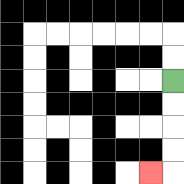{'start': '[7, 3]', 'end': '[6, 7]', 'path_directions': 'D,D,D,D,L', 'path_coordinates': '[[7, 3], [7, 4], [7, 5], [7, 6], [7, 7], [6, 7]]'}